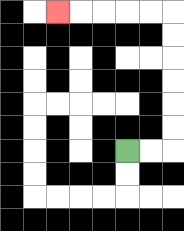{'start': '[5, 6]', 'end': '[2, 0]', 'path_directions': 'R,R,U,U,U,U,U,U,L,L,L,L,L', 'path_coordinates': '[[5, 6], [6, 6], [7, 6], [7, 5], [7, 4], [7, 3], [7, 2], [7, 1], [7, 0], [6, 0], [5, 0], [4, 0], [3, 0], [2, 0]]'}